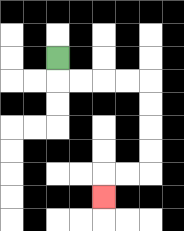{'start': '[2, 2]', 'end': '[4, 8]', 'path_directions': 'D,R,R,R,R,D,D,D,D,L,L,D', 'path_coordinates': '[[2, 2], [2, 3], [3, 3], [4, 3], [5, 3], [6, 3], [6, 4], [6, 5], [6, 6], [6, 7], [5, 7], [4, 7], [4, 8]]'}